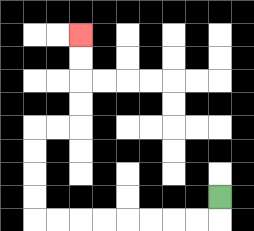{'start': '[9, 8]', 'end': '[3, 1]', 'path_directions': 'D,L,L,L,L,L,L,L,L,U,U,U,U,R,R,U,U,U,U', 'path_coordinates': '[[9, 8], [9, 9], [8, 9], [7, 9], [6, 9], [5, 9], [4, 9], [3, 9], [2, 9], [1, 9], [1, 8], [1, 7], [1, 6], [1, 5], [2, 5], [3, 5], [3, 4], [3, 3], [3, 2], [3, 1]]'}